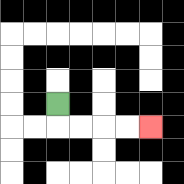{'start': '[2, 4]', 'end': '[6, 5]', 'path_directions': 'D,R,R,R,R', 'path_coordinates': '[[2, 4], [2, 5], [3, 5], [4, 5], [5, 5], [6, 5]]'}